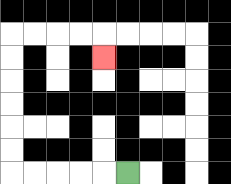{'start': '[5, 7]', 'end': '[4, 2]', 'path_directions': 'L,L,L,L,L,U,U,U,U,U,U,R,R,R,R,D', 'path_coordinates': '[[5, 7], [4, 7], [3, 7], [2, 7], [1, 7], [0, 7], [0, 6], [0, 5], [0, 4], [0, 3], [0, 2], [0, 1], [1, 1], [2, 1], [3, 1], [4, 1], [4, 2]]'}